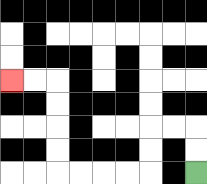{'start': '[8, 7]', 'end': '[0, 3]', 'path_directions': 'U,U,L,L,D,D,L,L,L,L,U,U,U,U,L,L', 'path_coordinates': '[[8, 7], [8, 6], [8, 5], [7, 5], [6, 5], [6, 6], [6, 7], [5, 7], [4, 7], [3, 7], [2, 7], [2, 6], [2, 5], [2, 4], [2, 3], [1, 3], [0, 3]]'}